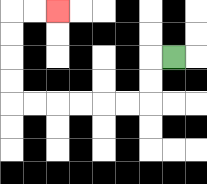{'start': '[7, 2]', 'end': '[2, 0]', 'path_directions': 'L,D,D,L,L,L,L,L,L,U,U,U,U,R,R', 'path_coordinates': '[[7, 2], [6, 2], [6, 3], [6, 4], [5, 4], [4, 4], [3, 4], [2, 4], [1, 4], [0, 4], [0, 3], [0, 2], [0, 1], [0, 0], [1, 0], [2, 0]]'}